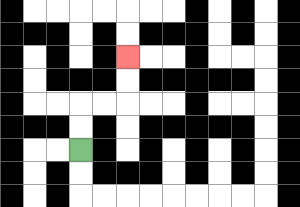{'start': '[3, 6]', 'end': '[5, 2]', 'path_directions': 'U,U,R,R,U,U', 'path_coordinates': '[[3, 6], [3, 5], [3, 4], [4, 4], [5, 4], [5, 3], [5, 2]]'}